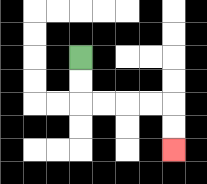{'start': '[3, 2]', 'end': '[7, 6]', 'path_directions': 'D,D,R,R,R,R,D,D', 'path_coordinates': '[[3, 2], [3, 3], [3, 4], [4, 4], [5, 4], [6, 4], [7, 4], [7, 5], [7, 6]]'}